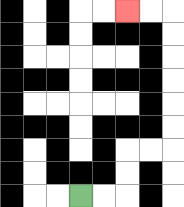{'start': '[3, 8]', 'end': '[5, 0]', 'path_directions': 'R,R,U,U,R,R,U,U,U,U,U,U,L,L', 'path_coordinates': '[[3, 8], [4, 8], [5, 8], [5, 7], [5, 6], [6, 6], [7, 6], [7, 5], [7, 4], [7, 3], [7, 2], [7, 1], [7, 0], [6, 0], [5, 0]]'}